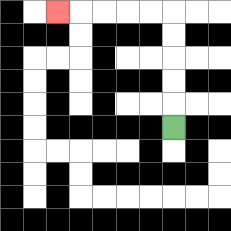{'start': '[7, 5]', 'end': '[2, 0]', 'path_directions': 'U,U,U,U,U,L,L,L,L,L', 'path_coordinates': '[[7, 5], [7, 4], [7, 3], [7, 2], [7, 1], [7, 0], [6, 0], [5, 0], [4, 0], [3, 0], [2, 0]]'}